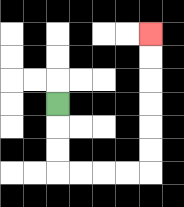{'start': '[2, 4]', 'end': '[6, 1]', 'path_directions': 'D,D,D,R,R,R,R,U,U,U,U,U,U', 'path_coordinates': '[[2, 4], [2, 5], [2, 6], [2, 7], [3, 7], [4, 7], [5, 7], [6, 7], [6, 6], [6, 5], [6, 4], [6, 3], [6, 2], [6, 1]]'}